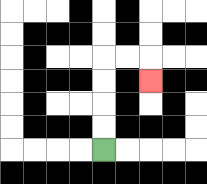{'start': '[4, 6]', 'end': '[6, 3]', 'path_directions': 'U,U,U,U,R,R,D', 'path_coordinates': '[[4, 6], [4, 5], [4, 4], [4, 3], [4, 2], [5, 2], [6, 2], [6, 3]]'}